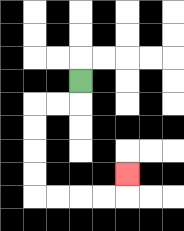{'start': '[3, 3]', 'end': '[5, 7]', 'path_directions': 'D,L,L,D,D,D,D,R,R,R,R,U', 'path_coordinates': '[[3, 3], [3, 4], [2, 4], [1, 4], [1, 5], [1, 6], [1, 7], [1, 8], [2, 8], [3, 8], [4, 8], [5, 8], [5, 7]]'}